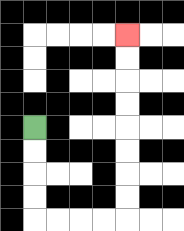{'start': '[1, 5]', 'end': '[5, 1]', 'path_directions': 'D,D,D,D,R,R,R,R,U,U,U,U,U,U,U,U', 'path_coordinates': '[[1, 5], [1, 6], [1, 7], [1, 8], [1, 9], [2, 9], [3, 9], [4, 9], [5, 9], [5, 8], [5, 7], [5, 6], [5, 5], [5, 4], [5, 3], [5, 2], [5, 1]]'}